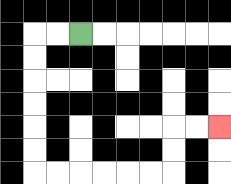{'start': '[3, 1]', 'end': '[9, 5]', 'path_directions': 'L,L,D,D,D,D,D,D,R,R,R,R,R,R,U,U,R,R', 'path_coordinates': '[[3, 1], [2, 1], [1, 1], [1, 2], [1, 3], [1, 4], [1, 5], [1, 6], [1, 7], [2, 7], [3, 7], [4, 7], [5, 7], [6, 7], [7, 7], [7, 6], [7, 5], [8, 5], [9, 5]]'}